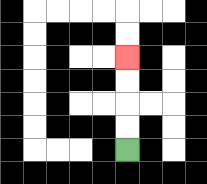{'start': '[5, 6]', 'end': '[5, 2]', 'path_directions': 'U,U,U,U', 'path_coordinates': '[[5, 6], [5, 5], [5, 4], [5, 3], [5, 2]]'}